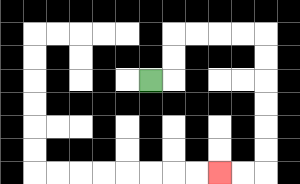{'start': '[6, 3]', 'end': '[9, 7]', 'path_directions': 'R,U,U,R,R,R,R,D,D,D,D,D,D,L,L', 'path_coordinates': '[[6, 3], [7, 3], [7, 2], [7, 1], [8, 1], [9, 1], [10, 1], [11, 1], [11, 2], [11, 3], [11, 4], [11, 5], [11, 6], [11, 7], [10, 7], [9, 7]]'}